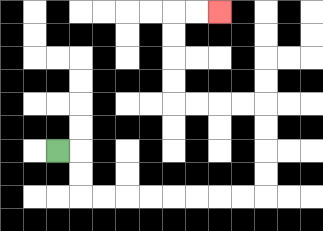{'start': '[2, 6]', 'end': '[9, 0]', 'path_directions': 'R,D,D,R,R,R,R,R,R,R,R,U,U,U,U,L,L,L,L,U,U,U,U,R,R', 'path_coordinates': '[[2, 6], [3, 6], [3, 7], [3, 8], [4, 8], [5, 8], [6, 8], [7, 8], [8, 8], [9, 8], [10, 8], [11, 8], [11, 7], [11, 6], [11, 5], [11, 4], [10, 4], [9, 4], [8, 4], [7, 4], [7, 3], [7, 2], [7, 1], [7, 0], [8, 0], [9, 0]]'}